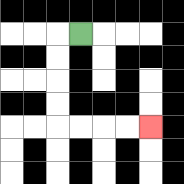{'start': '[3, 1]', 'end': '[6, 5]', 'path_directions': 'L,D,D,D,D,R,R,R,R', 'path_coordinates': '[[3, 1], [2, 1], [2, 2], [2, 3], [2, 4], [2, 5], [3, 5], [4, 5], [5, 5], [6, 5]]'}